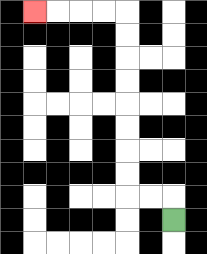{'start': '[7, 9]', 'end': '[1, 0]', 'path_directions': 'U,L,L,U,U,U,U,U,U,U,U,L,L,L,L', 'path_coordinates': '[[7, 9], [7, 8], [6, 8], [5, 8], [5, 7], [5, 6], [5, 5], [5, 4], [5, 3], [5, 2], [5, 1], [5, 0], [4, 0], [3, 0], [2, 0], [1, 0]]'}